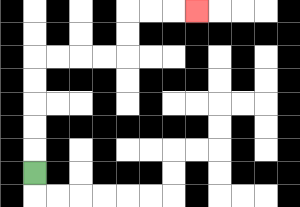{'start': '[1, 7]', 'end': '[8, 0]', 'path_directions': 'U,U,U,U,U,R,R,R,R,U,U,R,R,R', 'path_coordinates': '[[1, 7], [1, 6], [1, 5], [1, 4], [1, 3], [1, 2], [2, 2], [3, 2], [4, 2], [5, 2], [5, 1], [5, 0], [6, 0], [7, 0], [8, 0]]'}